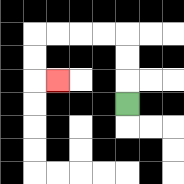{'start': '[5, 4]', 'end': '[2, 3]', 'path_directions': 'U,U,U,L,L,L,L,D,D,R', 'path_coordinates': '[[5, 4], [5, 3], [5, 2], [5, 1], [4, 1], [3, 1], [2, 1], [1, 1], [1, 2], [1, 3], [2, 3]]'}